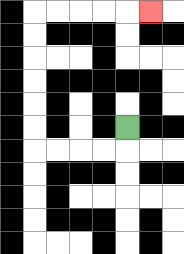{'start': '[5, 5]', 'end': '[6, 0]', 'path_directions': 'D,L,L,L,L,U,U,U,U,U,U,R,R,R,R,R', 'path_coordinates': '[[5, 5], [5, 6], [4, 6], [3, 6], [2, 6], [1, 6], [1, 5], [1, 4], [1, 3], [1, 2], [1, 1], [1, 0], [2, 0], [3, 0], [4, 0], [5, 0], [6, 0]]'}